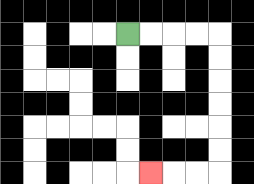{'start': '[5, 1]', 'end': '[6, 7]', 'path_directions': 'R,R,R,R,D,D,D,D,D,D,L,L,L', 'path_coordinates': '[[5, 1], [6, 1], [7, 1], [8, 1], [9, 1], [9, 2], [9, 3], [9, 4], [9, 5], [9, 6], [9, 7], [8, 7], [7, 7], [6, 7]]'}